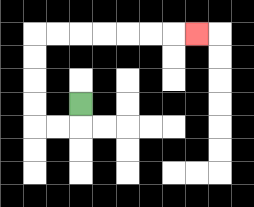{'start': '[3, 4]', 'end': '[8, 1]', 'path_directions': 'D,L,L,U,U,U,U,R,R,R,R,R,R,R', 'path_coordinates': '[[3, 4], [3, 5], [2, 5], [1, 5], [1, 4], [1, 3], [1, 2], [1, 1], [2, 1], [3, 1], [4, 1], [5, 1], [6, 1], [7, 1], [8, 1]]'}